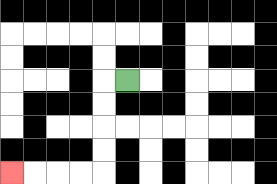{'start': '[5, 3]', 'end': '[0, 7]', 'path_directions': 'L,D,D,D,D,L,L,L,L', 'path_coordinates': '[[5, 3], [4, 3], [4, 4], [4, 5], [4, 6], [4, 7], [3, 7], [2, 7], [1, 7], [0, 7]]'}